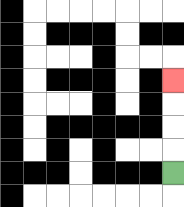{'start': '[7, 7]', 'end': '[7, 3]', 'path_directions': 'U,U,U,U', 'path_coordinates': '[[7, 7], [7, 6], [7, 5], [7, 4], [7, 3]]'}